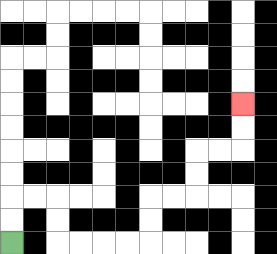{'start': '[0, 10]', 'end': '[10, 4]', 'path_directions': 'U,U,R,R,D,D,R,R,R,R,U,U,R,R,U,U,R,R,U,U', 'path_coordinates': '[[0, 10], [0, 9], [0, 8], [1, 8], [2, 8], [2, 9], [2, 10], [3, 10], [4, 10], [5, 10], [6, 10], [6, 9], [6, 8], [7, 8], [8, 8], [8, 7], [8, 6], [9, 6], [10, 6], [10, 5], [10, 4]]'}